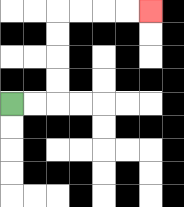{'start': '[0, 4]', 'end': '[6, 0]', 'path_directions': 'R,R,U,U,U,U,R,R,R,R', 'path_coordinates': '[[0, 4], [1, 4], [2, 4], [2, 3], [2, 2], [2, 1], [2, 0], [3, 0], [4, 0], [5, 0], [6, 0]]'}